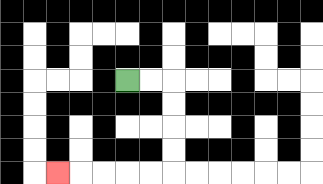{'start': '[5, 3]', 'end': '[2, 7]', 'path_directions': 'R,R,D,D,D,D,L,L,L,L,L', 'path_coordinates': '[[5, 3], [6, 3], [7, 3], [7, 4], [7, 5], [7, 6], [7, 7], [6, 7], [5, 7], [4, 7], [3, 7], [2, 7]]'}